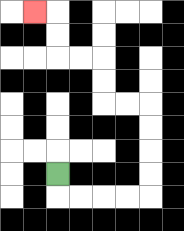{'start': '[2, 7]', 'end': '[1, 0]', 'path_directions': 'D,R,R,R,R,U,U,U,U,L,L,U,U,L,L,U,U,L', 'path_coordinates': '[[2, 7], [2, 8], [3, 8], [4, 8], [5, 8], [6, 8], [6, 7], [6, 6], [6, 5], [6, 4], [5, 4], [4, 4], [4, 3], [4, 2], [3, 2], [2, 2], [2, 1], [2, 0], [1, 0]]'}